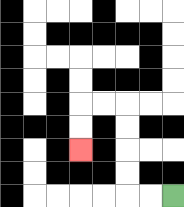{'start': '[7, 8]', 'end': '[3, 6]', 'path_directions': 'L,L,U,U,U,U,L,L,D,D', 'path_coordinates': '[[7, 8], [6, 8], [5, 8], [5, 7], [5, 6], [5, 5], [5, 4], [4, 4], [3, 4], [3, 5], [3, 6]]'}